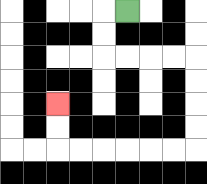{'start': '[5, 0]', 'end': '[2, 4]', 'path_directions': 'L,D,D,R,R,R,R,D,D,D,D,L,L,L,L,L,L,U,U', 'path_coordinates': '[[5, 0], [4, 0], [4, 1], [4, 2], [5, 2], [6, 2], [7, 2], [8, 2], [8, 3], [8, 4], [8, 5], [8, 6], [7, 6], [6, 6], [5, 6], [4, 6], [3, 6], [2, 6], [2, 5], [2, 4]]'}